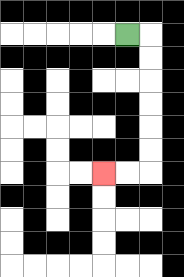{'start': '[5, 1]', 'end': '[4, 7]', 'path_directions': 'R,D,D,D,D,D,D,L,L', 'path_coordinates': '[[5, 1], [6, 1], [6, 2], [6, 3], [6, 4], [6, 5], [6, 6], [6, 7], [5, 7], [4, 7]]'}